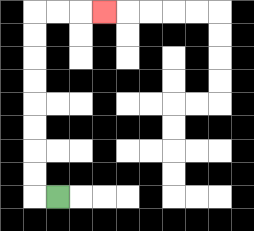{'start': '[2, 8]', 'end': '[4, 0]', 'path_directions': 'L,U,U,U,U,U,U,U,U,R,R,R', 'path_coordinates': '[[2, 8], [1, 8], [1, 7], [1, 6], [1, 5], [1, 4], [1, 3], [1, 2], [1, 1], [1, 0], [2, 0], [3, 0], [4, 0]]'}